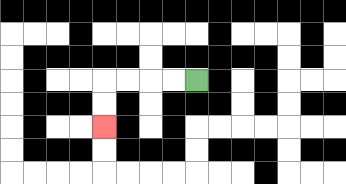{'start': '[8, 3]', 'end': '[4, 5]', 'path_directions': 'L,L,L,L,D,D', 'path_coordinates': '[[8, 3], [7, 3], [6, 3], [5, 3], [4, 3], [4, 4], [4, 5]]'}